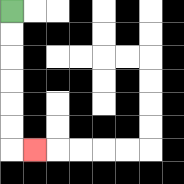{'start': '[0, 0]', 'end': '[1, 6]', 'path_directions': 'D,D,D,D,D,D,R', 'path_coordinates': '[[0, 0], [0, 1], [0, 2], [0, 3], [0, 4], [0, 5], [0, 6], [1, 6]]'}